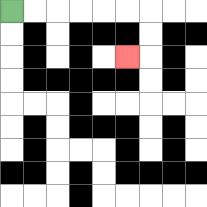{'start': '[0, 0]', 'end': '[5, 2]', 'path_directions': 'R,R,R,R,R,R,D,D,L', 'path_coordinates': '[[0, 0], [1, 0], [2, 0], [3, 0], [4, 0], [5, 0], [6, 0], [6, 1], [6, 2], [5, 2]]'}